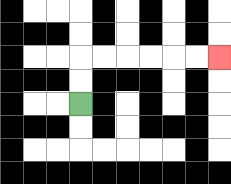{'start': '[3, 4]', 'end': '[9, 2]', 'path_directions': 'U,U,R,R,R,R,R,R', 'path_coordinates': '[[3, 4], [3, 3], [3, 2], [4, 2], [5, 2], [6, 2], [7, 2], [8, 2], [9, 2]]'}